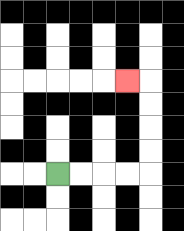{'start': '[2, 7]', 'end': '[5, 3]', 'path_directions': 'R,R,R,R,U,U,U,U,L', 'path_coordinates': '[[2, 7], [3, 7], [4, 7], [5, 7], [6, 7], [6, 6], [6, 5], [6, 4], [6, 3], [5, 3]]'}